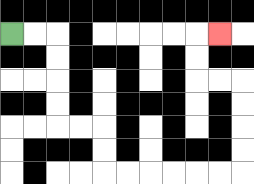{'start': '[0, 1]', 'end': '[9, 1]', 'path_directions': 'R,R,D,D,D,D,R,R,D,D,R,R,R,R,R,R,U,U,U,U,L,L,U,U,R', 'path_coordinates': '[[0, 1], [1, 1], [2, 1], [2, 2], [2, 3], [2, 4], [2, 5], [3, 5], [4, 5], [4, 6], [4, 7], [5, 7], [6, 7], [7, 7], [8, 7], [9, 7], [10, 7], [10, 6], [10, 5], [10, 4], [10, 3], [9, 3], [8, 3], [8, 2], [8, 1], [9, 1]]'}